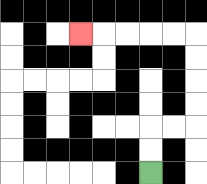{'start': '[6, 7]', 'end': '[3, 1]', 'path_directions': 'U,U,R,R,U,U,U,U,L,L,L,L,L', 'path_coordinates': '[[6, 7], [6, 6], [6, 5], [7, 5], [8, 5], [8, 4], [8, 3], [8, 2], [8, 1], [7, 1], [6, 1], [5, 1], [4, 1], [3, 1]]'}